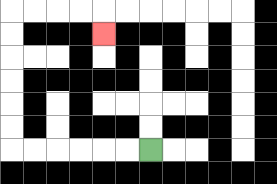{'start': '[6, 6]', 'end': '[4, 1]', 'path_directions': 'L,L,L,L,L,L,U,U,U,U,U,U,R,R,R,R,D', 'path_coordinates': '[[6, 6], [5, 6], [4, 6], [3, 6], [2, 6], [1, 6], [0, 6], [0, 5], [0, 4], [0, 3], [0, 2], [0, 1], [0, 0], [1, 0], [2, 0], [3, 0], [4, 0], [4, 1]]'}